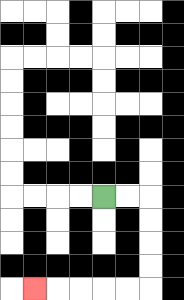{'start': '[4, 8]', 'end': '[1, 12]', 'path_directions': 'R,R,D,D,D,D,L,L,L,L,L', 'path_coordinates': '[[4, 8], [5, 8], [6, 8], [6, 9], [6, 10], [6, 11], [6, 12], [5, 12], [4, 12], [3, 12], [2, 12], [1, 12]]'}